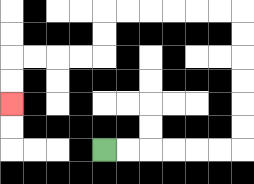{'start': '[4, 6]', 'end': '[0, 4]', 'path_directions': 'R,R,R,R,R,R,U,U,U,U,U,U,L,L,L,L,L,L,D,D,L,L,L,L,D,D', 'path_coordinates': '[[4, 6], [5, 6], [6, 6], [7, 6], [8, 6], [9, 6], [10, 6], [10, 5], [10, 4], [10, 3], [10, 2], [10, 1], [10, 0], [9, 0], [8, 0], [7, 0], [6, 0], [5, 0], [4, 0], [4, 1], [4, 2], [3, 2], [2, 2], [1, 2], [0, 2], [0, 3], [0, 4]]'}